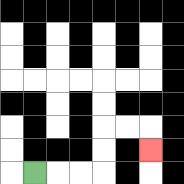{'start': '[1, 7]', 'end': '[6, 6]', 'path_directions': 'R,R,R,U,U,R,R,D', 'path_coordinates': '[[1, 7], [2, 7], [3, 7], [4, 7], [4, 6], [4, 5], [5, 5], [6, 5], [6, 6]]'}